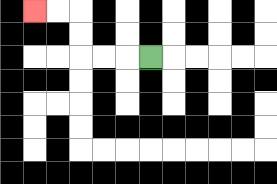{'start': '[6, 2]', 'end': '[1, 0]', 'path_directions': 'L,L,L,U,U,L,L', 'path_coordinates': '[[6, 2], [5, 2], [4, 2], [3, 2], [3, 1], [3, 0], [2, 0], [1, 0]]'}